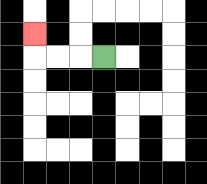{'start': '[4, 2]', 'end': '[1, 1]', 'path_directions': 'L,L,L,U', 'path_coordinates': '[[4, 2], [3, 2], [2, 2], [1, 2], [1, 1]]'}